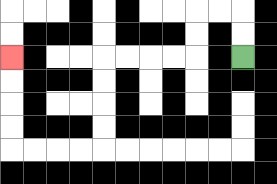{'start': '[10, 2]', 'end': '[0, 2]', 'path_directions': 'U,U,L,L,D,D,L,L,L,L,D,D,D,D,L,L,L,L,U,U,U,U', 'path_coordinates': '[[10, 2], [10, 1], [10, 0], [9, 0], [8, 0], [8, 1], [8, 2], [7, 2], [6, 2], [5, 2], [4, 2], [4, 3], [4, 4], [4, 5], [4, 6], [3, 6], [2, 6], [1, 6], [0, 6], [0, 5], [0, 4], [0, 3], [0, 2]]'}